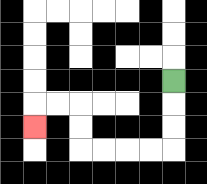{'start': '[7, 3]', 'end': '[1, 5]', 'path_directions': 'D,D,D,L,L,L,L,U,U,L,L,D', 'path_coordinates': '[[7, 3], [7, 4], [7, 5], [7, 6], [6, 6], [5, 6], [4, 6], [3, 6], [3, 5], [3, 4], [2, 4], [1, 4], [1, 5]]'}